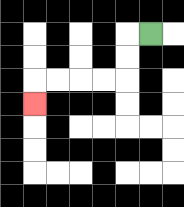{'start': '[6, 1]', 'end': '[1, 4]', 'path_directions': 'L,D,D,L,L,L,L,D', 'path_coordinates': '[[6, 1], [5, 1], [5, 2], [5, 3], [4, 3], [3, 3], [2, 3], [1, 3], [1, 4]]'}